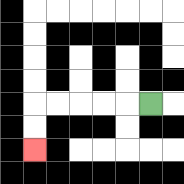{'start': '[6, 4]', 'end': '[1, 6]', 'path_directions': 'L,L,L,L,L,D,D', 'path_coordinates': '[[6, 4], [5, 4], [4, 4], [3, 4], [2, 4], [1, 4], [1, 5], [1, 6]]'}